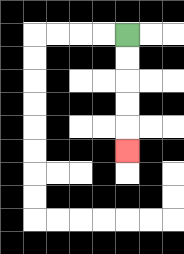{'start': '[5, 1]', 'end': '[5, 6]', 'path_directions': 'D,D,D,D,D', 'path_coordinates': '[[5, 1], [5, 2], [5, 3], [5, 4], [5, 5], [5, 6]]'}